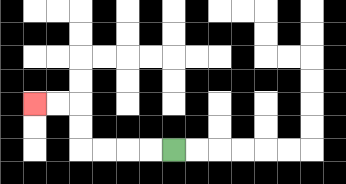{'start': '[7, 6]', 'end': '[1, 4]', 'path_directions': 'L,L,L,L,U,U,L,L', 'path_coordinates': '[[7, 6], [6, 6], [5, 6], [4, 6], [3, 6], [3, 5], [3, 4], [2, 4], [1, 4]]'}